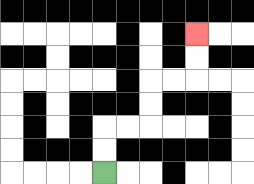{'start': '[4, 7]', 'end': '[8, 1]', 'path_directions': 'U,U,R,R,U,U,R,R,U,U', 'path_coordinates': '[[4, 7], [4, 6], [4, 5], [5, 5], [6, 5], [6, 4], [6, 3], [7, 3], [8, 3], [8, 2], [8, 1]]'}